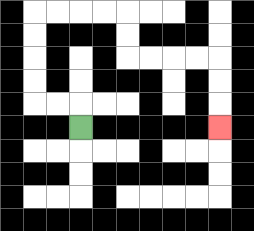{'start': '[3, 5]', 'end': '[9, 5]', 'path_directions': 'U,L,L,U,U,U,U,R,R,R,R,D,D,R,R,R,R,D,D,D', 'path_coordinates': '[[3, 5], [3, 4], [2, 4], [1, 4], [1, 3], [1, 2], [1, 1], [1, 0], [2, 0], [3, 0], [4, 0], [5, 0], [5, 1], [5, 2], [6, 2], [7, 2], [8, 2], [9, 2], [9, 3], [9, 4], [9, 5]]'}